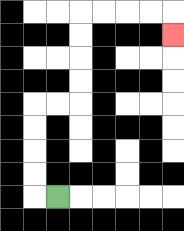{'start': '[2, 8]', 'end': '[7, 1]', 'path_directions': 'L,U,U,U,U,R,R,U,U,U,U,R,R,R,R,D', 'path_coordinates': '[[2, 8], [1, 8], [1, 7], [1, 6], [1, 5], [1, 4], [2, 4], [3, 4], [3, 3], [3, 2], [3, 1], [3, 0], [4, 0], [5, 0], [6, 0], [7, 0], [7, 1]]'}